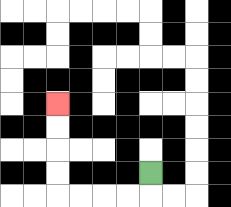{'start': '[6, 7]', 'end': '[2, 4]', 'path_directions': 'D,L,L,L,L,U,U,U,U', 'path_coordinates': '[[6, 7], [6, 8], [5, 8], [4, 8], [3, 8], [2, 8], [2, 7], [2, 6], [2, 5], [2, 4]]'}